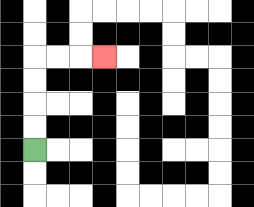{'start': '[1, 6]', 'end': '[4, 2]', 'path_directions': 'U,U,U,U,R,R,R', 'path_coordinates': '[[1, 6], [1, 5], [1, 4], [1, 3], [1, 2], [2, 2], [3, 2], [4, 2]]'}